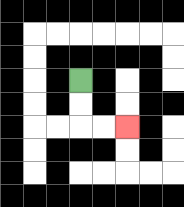{'start': '[3, 3]', 'end': '[5, 5]', 'path_directions': 'D,D,R,R', 'path_coordinates': '[[3, 3], [3, 4], [3, 5], [4, 5], [5, 5]]'}